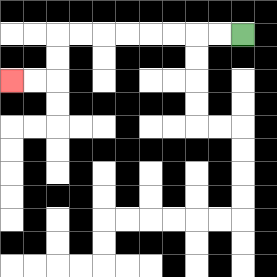{'start': '[10, 1]', 'end': '[0, 3]', 'path_directions': 'L,L,L,L,L,L,L,L,D,D,L,L', 'path_coordinates': '[[10, 1], [9, 1], [8, 1], [7, 1], [6, 1], [5, 1], [4, 1], [3, 1], [2, 1], [2, 2], [2, 3], [1, 3], [0, 3]]'}